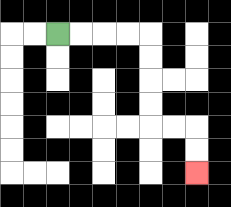{'start': '[2, 1]', 'end': '[8, 7]', 'path_directions': 'R,R,R,R,D,D,D,D,R,R,D,D', 'path_coordinates': '[[2, 1], [3, 1], [4, 1], [5, 1], [6, 1], [6, 2], [6, 3], [6, 4], [6, 5], [7, 5], [8, 5], [8, 6], [8, 7]]'}